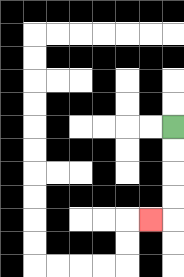{'start': '[7, 5]', 'end': '[6, 9]', 'path_directions': 'D,D,D,D,L', 'path_coordinates': '[[7, 5], [7, 6], [7, 7], [7, 8], [7, 9], [6, 9]]'}